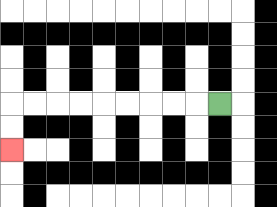{'start': '[9, 4]', 'end': '[0, 6]', 'path_directions': 'L,L,L,L,L,L,L,L,L,D,D', 'path_coordinates': '[[9, 4], [8, 4], [7, 4], [6, 4], [5, 4], [4, 4], [3, 4], [2, 4], [1, 4], [0, 4], [0, 5], [0, 6]]'}